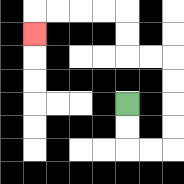{'start': '[5, 4]', 'end': '[1, 1]', 'path_directions': 'D,D,R,R,U,U,U,U,L,L,U,U,L,L,L,L,D', 'path_coordinates': '[[5, 4], [5, 5], [5, 6], [6, 6], [7, 6], [7, 5], [7, 4], [7, 3], [7, 2], [6, 2], [5, 2], [5, 1], [5, 0], [4, 0], [3, 0], [2, 0], [1, 0], [1, 1]]'}